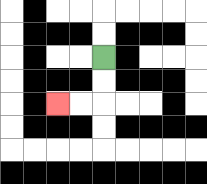{'start': '[4, 2]', 'end': '[2, 4]', 'path_directions': 'D,D,L,L', 'path_coordinates': '[[4, 2], [4, 3], [4, 4], [3, 4], [2, 4]]'}